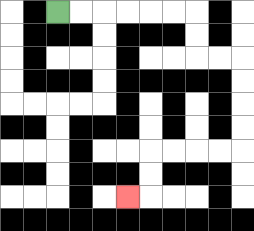{'start': '[2, 0]', 'end': '[5, 8]', 'path_directions': 'R,R,R,R,R,R,D,D,R,R,D,D,D,D,L,L,L,L,D,D,L', 'path_coordinates': '[[2, 0], [3, 0], [4, 0], [5, 0], [6, 0], [7, 0], [8, 0], [8, 1], [8, 2], [9, 2], [10, 2], [10, 3], [10, 4], [10, 5], [10, 6], [9, 6], [8, 6], [7, 6], [6, 6], [6, 7], [6, 8], [5, 8]]'}